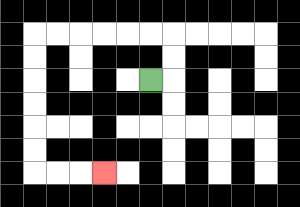{'start': '[6, 3]', 'end': '[4, 7]', 'path_directions': 'R,U,U,L,L,L,L,L,L,D,D,D,D,D,D,R,R,R', 'path_coordinates': '[[6, 3], [7, 3], [7, 2], [7, 1], [6, 1], [5, 1], [4, 1], [3, 1], [2, 1], [1, 1], [1, 2], [1, 3], [1, 4], [1, 5], [1, 6], [1, 7], [2, 7], [3, 7], [4, 7]]'}